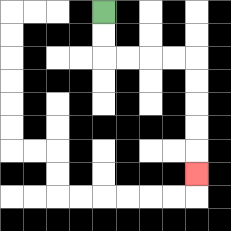{'start': '[4, 0]', 'end': '[8, 7]', 'path_directions': 'D,D,R,R,R,R,D,D,D,D,D', 'path_coordinates': '[[4, 0], [4, 1], [4, 2], [5, 2], [6, 2], [7, 2], [8, 2], [8, 3], [8, 4], [8, 5], [8, 6], [8, 7]]'}